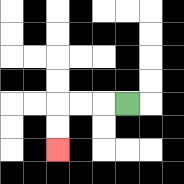{'start': '[5, 4]', 'end': '[2, 6]', 'path_directions': 'L,L,L,D,D', 'path_coordinates': '[[5, 4], [4, 4], [3, 4], [2, 4], [2, 5], [2, 6]]'}